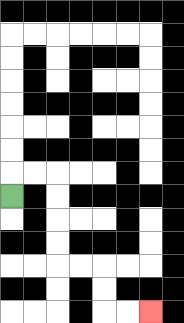{'start': '[0, 8]', 'end': '[6, 13]', 'path_directions': 'U,R,R,D,D,D,D,R,R,D,D,R,R', 'path_coordinates': '[[0, 8], [0, 7], [1, 7], [2, 7], [2, 8], [2, 9], [2, 10], [2, 11], [3, 11], [4, 11], [4, 12], [4, 13], [5, 13], [6, 13]]'}